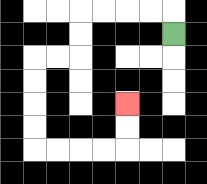{'start': '[7, 1]', 'end': '[5, 4]', 'path_directions': 'U,L,L,L,L,D,D,L,L,D,D,D,D,R,R,R,R,U,U', 'path_coordinates': '[[7, 1], [7, 0], [6, 0], [5, 0], [4, 0], [3, 0], [3, 1], [3, 2], [2, 2], [1, 2], [1, 3], [1, 4], [1, 5], [1, 6], [2, 6], [3, 6], [4, 6], [5, 6], [5, 5], [5, 4]]'}